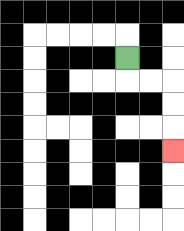{'start': '[5, 2]', 'end': '[7, 6]', 'path_directions': 'D,R,R,D,D,D', 'path_coordinates': '[[5, 2], [5, 3], [6, 3], [7, 3], [7, 4], [7, 5], [7, 6]]'}